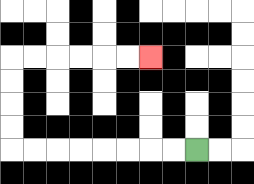{'start': '[8, 6]', 'end': '[6, 2]', 'path_directions': 'L,L,L,L,L,L,L,L,U,U,U,U,R,R,R,R,R,R', 'path_coordinates': '[[8, 6], [7, 6], [6, 6], [5, 6], [4, 6], [3, 6], [2, 6], [1, 6], [0, 6], [0, 5], [0, 4], [0, 3], [0, 2], [1, 2], [2, 2], [3, 2], [4, 2], [5, 2], [6, 2]]'}